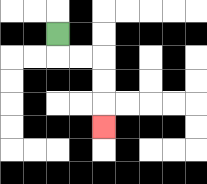{'start': '[2, 1]', 'end': '[4, 5]', 'path_directions': 'D,R,R,D,D,D', 'path_coordinates': '[[2, 1], [2, 2], [3, 2], [4, 2], [4, 3], [4, 4], [4, 5]]'}